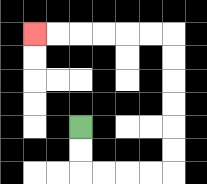{'start': '[3, 5]', 'end': '[1, 1]', 'path_directions': 'D,D,R,R,R,R,U,U,U,U,U,U,L,L,L,L,L,L', 'path_coordinates': '[[3, 5], [3, 6], [3, 7], [4, 7], [5, 7], [6, 7], [7, 7], [7, 6], [7, 5], [7, 4], [7, 3], [7, 2], [7, 1], [6, 1], [5, 1], [4, 1], [3, 1], [2, 1], [1, 1]]'}